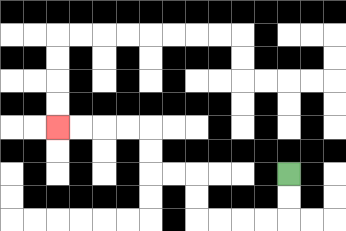{'start': '[12, 7]', 'end': '[2, 5]', 'path_directions': 'D,D,L,L,L,L,U,U,L,L,U,U,L,L,L,L', 'path_coordinates': '[[12, 7], [12, 8], [12, 9], [11, 9], [10, 9], [9, 9], [8, 9], [8, 8], [8, 7], [7, 7], [6, 7], [6, 6], [6, 5], [5, 5], [4, 5], [3, 5], [2, 5]]'}